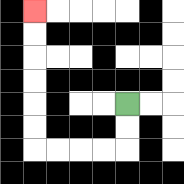{'start': '[5, 4]', 'end': '[1, 0]', 'path_directions': 'D,D,L,L,L,L,U,U,U,U,U,U', 'path_coordinates': '[[5, 4], [5, 5], [5, 6], [4, 6], [3, 6], [2, 6], [1, 6], [1, 5], [1, 4], [1, 3], [1, 2], [1, 1], [1, 0]]'}